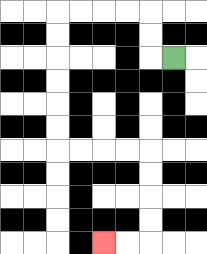{'start': '[7, 2]', 'end': '[4, 10]', 'path_directions': 'L,U,U,L,L,L,L,D,D,D,D,D,D,R,R,R,R,D,D,D,D,L,L', 'path_coordinates': '[[7, 2], [6, 2], [6, 1], [6, 0], [5, 0], [4, 0], [3, 0], [2, 0], [2, 1], [2, 2], [2, 3], [2, 4], [2, 5], [2, 6], [3, 6], [4, 6], [5, 6], [6, 6], [6, 7], [6, 8], [6, 9], [6, 10], [5, 10], [4, 10]]'}